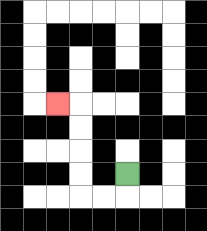{'start': '[5, 7]', 'end': '[2, 4]', 'path_directions': 'D,L,L,U,U,U,U,L', 'path_coordinates': '[[5, 7], [5, 8], [4, 8], [3, 8], [3, 7], [3, 6], [3, 5], [3, 4], [2, 4]]'}